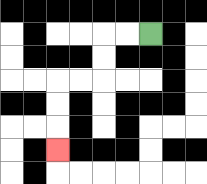{'start': '[6, 1]', 'end': '[2, 6]', 'path_directions': 'L,L,D,D,L,L,D,D,D', 'path_coordinates': '[[6, 1], [5, 1], [4, 1], [4, 2], [4, 3], [3, 3], [2, 3], [2, 4], [2, 5], [2, 6]]'}